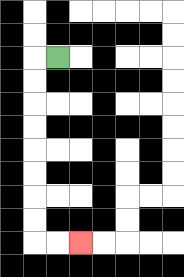{'start': '[2, 2]', 'end': '[3, 10]', 'path_directions': 'L,D,D,D,D,D,D,D,D,R,R', 'path_coordinates': '[[2, 2], [1, 2], [1, 3], [1, 4], [1, 5], [1, 6], [1, 7], [1, 8], [1, 9], [1, 10], [2, 10], [3, 10]]'}